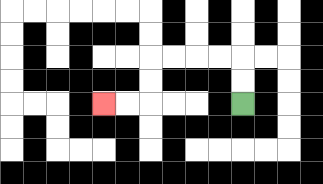{'start': '[10, 4]', 'end': '[4, 4]', 'path_directions': 'U,U,L,L,L,L,D,D,L,L', 'path_coordinates': '[[10, 4], [10, 3], [10, 2], [9, 2], [8, 2], [7, 2], [6, 2], [6, 3], [6, 4], [5, 4], [4, 4]]'}